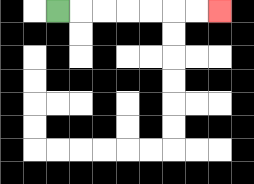{'start': '[2, 0]', 'end': '[9, 0]', 'path_directions': 'R,R,R,R,R,R,R', 'path_coordinates': '[[2, 0], [3, 0], [4, 0], [5, 0], [6, 0], [7, 0], [8, 0], [9, 0]]'}